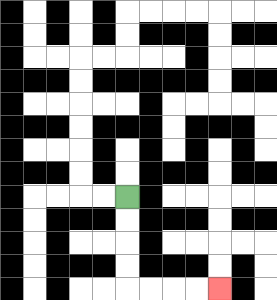{'start': '[5, 8]', 'end': '[9, 12]', 'path_directions': 'D,D,D,D,R,R,R,R', 'path_coordinates': '[[5, 8], [5, 9], [5, 10], [5, 11], [5, 12], [6, 12], [7, 12], [8, 12], [9, 12]]'}